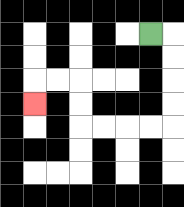{'start': '[6, 1]', 'end': '[1, 4]', 'path_directions': 'R,D,D,D,D,L,L,L,L,U,U,L,L,D', 'path_coordinates': '[[6, 1], [7, 1], [7, 2], [7, 3], [7, 4], [7, 5], [6, 5], [5, 5], [4, 5], [3, 5], [3, 4], [3, 3], [2, 3], [1, 3], [1, 4]]'}